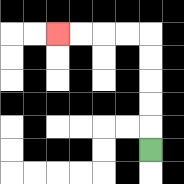{'start': '[6, 6]', 'end': '[2, 1]', 'path_directions': 'U,U,U,U,U,L,L,L,L', 'path_coordinates': '[[6, 6], [6, 5], [6, 4], [6, 3], [6, 2], [6, 1], [5, 1], [4, 1], [3, 1], [2, 1]]'}